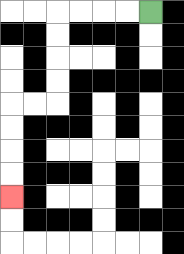{'start': '[6, 0]', 'end': '[0, 8]', 'path_directions': 'L,L,L,L,D,D,D,D,L,L,D,D,D,D', 'path_coordinates': '[[6, 0], [5, 0], [4, 0], [3, 0], [2, 0], [2, 1], [2, 2], [2, 3], [2, 4], [1, 4], [0, 4], [0, 5], [0, 6], [0, 7], [0, 8]]'}